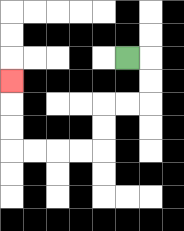{'start': '[5, 2]', 'end': '[0, 3]', 'path_directions': 'R,D,D,L,L,D,D,L,L,L,L,U,U,U', 'path_coordinates': '[[5, 2], [6, 2], [6, 3], [6, 4], [5, 4], [4, 4], [4, 5], [4, 6], [3, 6], [2, 6], [1, 6], [0, 6], [0, 5], [0, 4], [0, 3]]'}